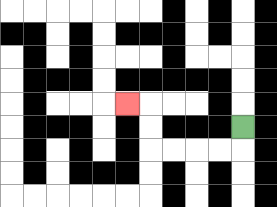{'start': '[10, 5]', 'end': '[5, 4]', 'path_directions': 'D,L,L,L,L,U,U,L', 'path_coordinates': '[[10, 5], [10, 6], [9, 6], [8, 6], [7, 6], [6, 6], [6, 5], [6, 4], [5, 4]]'}